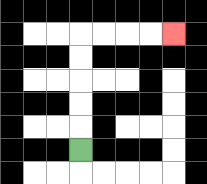{'start': '[3, 6]', 'end': '[7, 1]', 'path_directions': 'U,U,U,U,U,R,R,R,R', 'path_coordinates': '[[3, 6], [3, 5], [3, 4], [3, 3], [3, 2], [3, 1], [4, 1], [5, 1], [6, 1], [7, 1]]'}